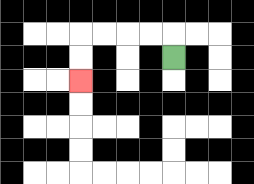{'start': '[7, 2]', 'end': '[3, 3]', 'path_directions': 'U,L,L,L,L,D,D', 'path_coordinates': '[[7, 2], [7, 1], [6, 1], [5, 1], [4, 1], [3, 1], [3, 2], [3, 3]]'}